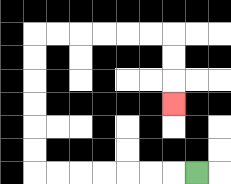{'start': '[8, 7]', 'end': '[7, 4]', 'path_directions': 'L,L,L,L,L,L,L,U,U,U,U,U,U,R,R,R,R,R,R,D,D,D', 'path_coordinates': '[[8, 7], [7, 7], [6, 7], [5, 7], [4, 7], [3, 7], [2, 7], [1, 7], [1, 6], [1, 5], [1, 4], [1, 3], [1, 2], [1, 1], [2, 1], [3, 1], [4, 1], [5, 1], [6, 1], [7, 1], [7, 2], [7, 3], [7, 4]]'}